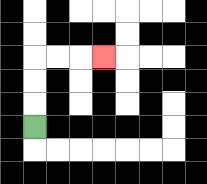{'start': '[1, 5]', 'end': '[4, 2]', 'path_directions': 'U,U,U,R,R,R', 'path_coordinates': '[[1, 5], [1, 4], [1, 3], [1, 2], [2, 2], [3, 2], [4, 2]]'}